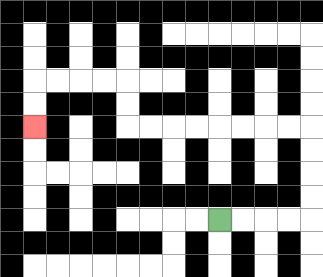{'start': '[9, 9]', 'end': '[1, 5]', 'path_directions': 'R,R,R,R,U,U,U,U,L,L,L,L,L,L,L,L,U,U,L,L,L,L,D,D', 'path_coordinates': '[[9, 9], [10, 9], [11, 9], [12, 9], [13, 9], [13, 8], [13, 7], [13, 6], [13, 5], [12, 5], [11, 5], [10, 5], [9, 5], [8, 5], [7, 5], [6, 5], [5, 5], [5, 4], [5, 3], [4, 3], [3, 3], [2, 3], [1, 3], [1, 4], [1, 5]]'}